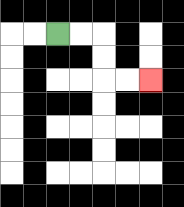{'start': '[2, 1]', 'end': '[6, 3]', 'path_directions': 'R,R,D,D,R,R', 'path_coordinates': '[[2, 1], [3, 1], [4, 1], [4, 2], [4, 3], [5, 3], [6, 3]]'}